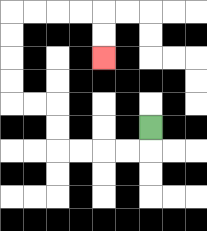{'start': '[6, 5]', 'end': '[4, 2]', 'path_directions': 'D,L,L,L,L,U,U,L,L,U,U,U,U,R,R,R,R,D,D', 'path_coordinates': '[[6, 5], [6, 6], [5, 6], [4, 6], [3, 6], [2, 6], [2, 5], [2, 4], [1, 4], [0, 4], [0, 3], [0, 2], [0, 1], [0, 0], [1, 0], [2, 0], [3, 0], [4, 0], [4, 1], [4, 2]]'}